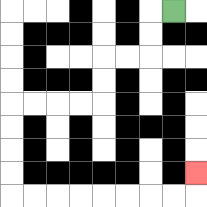{'start': '[7, 0]', 'end': '[8, 7]', 'path_directions': 'L,D,D,L,L,D,D,L,L,L,L,D,D,D,D,R,R,R,R,R,R,R,R,U', 'path_coordinates': '[[7, 0], [6, 0], [6, 1], [6, 2], [5, 2], [4, 2], [4, 3], [4, 4], [3, 4], [2, 4], [1, 4], [0, 4], [0, 5], [0, 6], [0, 7], [0, 8], [1, 8], [2, 8], [3, 8], [4, 8], [5, 8], [6, 8], [7, 8], [8, 8], [8, 7]]'}